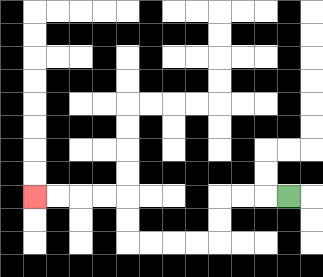{'start': '[12, 8]', 'end': '[1, 8]', 'path_directions': 'L,L,L,D,D,L,L,L,L,U,U,L,L,L,L', 'path_coordinates': '[[12, 8], [11, 8], [10, 8], [9, 8], [9, 9], [9, 10], [8, 10], [7, 10], [6, 10], [5, 10], [5, 9], [5, 8], [4, 8], [3, 8], [2, 8], [1, 8]]'}